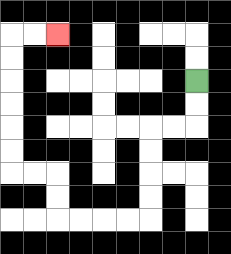{'start': '[8, 3]', 'end': '[2, 1]', 'path_directions': 'D,D,L,L,D,D,D,D,L,L,L,L,U,U,L,L,U,U,U,U,U,U,R,R', 'path_coordinates': '[[8, 3], [8, 4], [8, 5], [7, 5], [6, 5], [6, 6], [6, 7], [6, 8], [6, 9], [5, 9], [4, 9], [3, 9], [2, 9], [2, 8], [2, 7], [1, 7], [0, 7], [0, 6], [0, 5], [0, 4], [0, 3], [0, 2], [0, 1], [1, 1], [2, 1]]'}